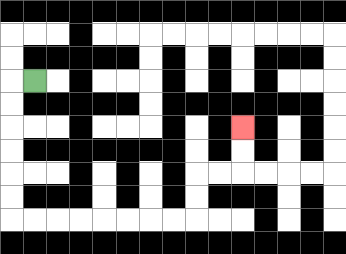{'start': '[1, 3]', 'end': '[10, 5]', 'path_directions': 'L,D,D,D,D,D,D,R,R,R,R,R,R,R,R,U,U,R,R,U,U', 'path_coordinates': '[[1, 3], [0, 3], [0, 4], [0, 5], [0, 6], [0, 7], [0, 8], [0, 9], [1, 9], [2, 9], [3, 9], [4, 9], [5, 9], [6, 9], [7, 9], [8, 9], [8, 8], [8, 7], [9, 7], [10, 7], [10, 6], [10, 5]]'}